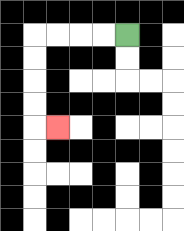{'start': '[5, 1]', 'end': '[2, 5]', 'path_directions': 'L,L,L,L,D,D,D,D,R', 'path_coordinates': '[[5, 1], [4, 1], [3, 1], [2, 1], [1, 1], [1, 2], [1, 3], [1, 4], [1, 5], [2, 5]]'}